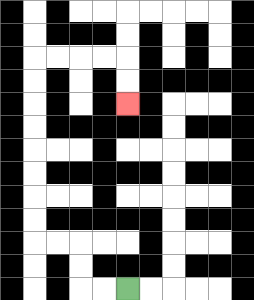{'start': '[5, 12]', 'end': '[5, 4]', 'path_directions': 'L,L,U,U,L,L,U,U,U,U,U,U,U,U,R,R,R,R,D,D', 'path_coordinates': '[[5, 12], [4, 12], [3, 12], [3, 11], [3, 10], [2, 10], [1, 10], [1, 9], [1, 8], [1, 7], [1, 6], [1, 5], [1, 4], [1, 3], [1, 2], [2, 2], [3, 2], [4, 2], [5, 2], [5, 3], [5, 4]]'}